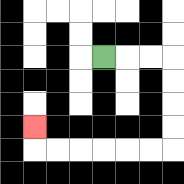{'start': '[4, 2]', 'end': '[1, 5]', 'path_directions': 'R,R,R,D,D,D,D,L,L,L,L,L,L,U', 'path_coordinates': '[[4, 2], [5, 2], [6, 2], [7, 2], [7, 3], [7, 4], [7, 5], [7, 6], [6, 6], [5, 6], [4, 6], [3, 6], [2, 6], [1, 6], [1, 5]]'}